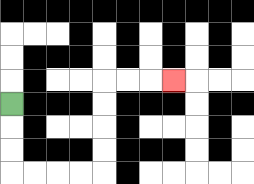{'start': '[0, 4]', 'end': '[7, 3]', 'path_directions': 'D,D,D,R,R,R,R,U,U,U,U,R,R,R', 'path_coordinates': '[[0, 4], [0, 5], [0, 6], [0, 7], [1, 7], [2, 7], [3, 7], [4, 7], [4, 6], [4, 5], [4, 4], [4, 3], [5, 3], [6, 3], [7, 3]]'}